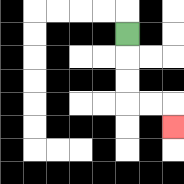{'start': '[5, 1]', 'end': '[7, 5]', 'path_directions': 'D,D,D,R,R,D', 'path_coordinates': '[[5, 1], [5, 2], [5, 3], [5, 4], [6, 4], [7, 4], [7, 5]]'}